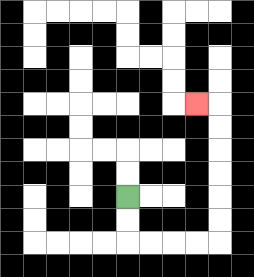{'start': '[5, 8]', 'end': '[8, 4]', 'path_directions': 'D,D,R,R,R,R,U,U,U,U,U,U,L', 'path_coordinates': '[[5, 8], [5, 9], [5, 10], [6, 10], [7, 10], [8, 10], [9, 10], [9, 9], [9, 8], [9, 7], [9, 6], [9, 5], [9, 4], [8, 4]]'}